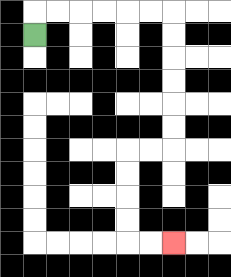{'start': '[1, 1]', 'end': '[7, 10]', 'path_directions': 'U,R,R,R,R,R,R,D,D,D,D,D,D,L,L,D,D,D,D,R,R', 'path_coordinates': '[[1, 1], [1, 0], [2, 0], [3, 0], [4, 0], [5, 0], [6, 0], [7, 0], [7, 1], [7, 2], [7, 3], [7, 4], [7, 5], [7, 6], [6, 6], [5, 6], [5, 7], [5, 8], [5, 9], [5, 10], [6, 10], [7, 10]]'}